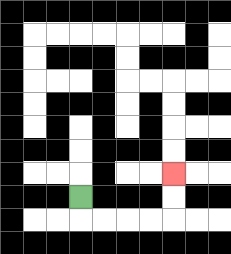{'start': '[3, 8]', 'end': '[7, 7]', 'path_directions': 'D,R,R,R,R,U,U', 'path_coordinates': '[[3, 8], [3, 9], [4, 9], [5, 9], [6, 9], [7, 9], [7, 8], [7, 7]]'}